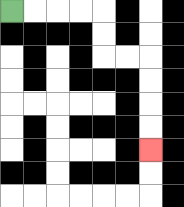{'start': '[0, 0]', 'end': '[6, 6]', 'path_directions': 'R,R,R,R,D,D,R,R,D,D,D,D', 'path_coordinates': '[[0, 0], [1, 0], [2, 0], [3, 0], [4, 0], [4, 1], [4, 2], [5, 2], [6, 2], [6, 3], [6, 4], [6, 5], [6, 6]]'}